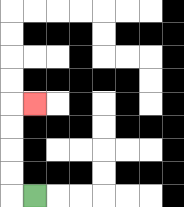{'start': '[1, 8]', 'end': '[1, 4]', 'path_directions': 'L,U,U,U,U,R', 'path_coordinates': '[[1, 8], [0, 8], [0, 7], [0, 6], [0, 5], [0, 4], [1, 4]]'}